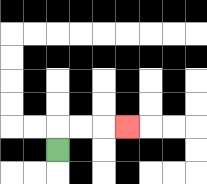{'start': '[2, 6]', 'end': '[5, 5]', 'path_directions': 'U,R,R,R', 'path_coordinates': '[[2, 6], [2, 5], [3, 5], [4, 5], [5, 5]]'}